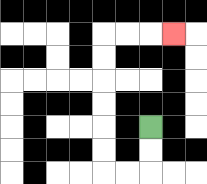{'start': '[6, 5]', 'end': '[7, 1]', 'path_directions': 'D,D,L,L,U,U,U,U,U,U,R,R,R', 'path_coordinates': '[[6, 5], [6, 6], [6, 7], [5, 7], [4, 7], [4, 6], [4, 5], [4, 4], [4, 3], [4, 2], [4, 1], [5, 1], [6, 1], [7, 1]]'}